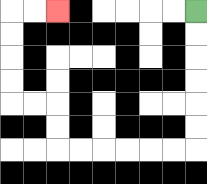{'start': '[8, 0]', 'end': '[2, 0]', 'path_directions': 'D,D,D,D,D,D,L,L,L,L,L,L,U,U,L,L,U,U,U,U,R,R', 'path_coordinates': '[[8, 0], [8, 1], [8, 2], [8, 3], [8, 4], [8, 5], [8, 6], [7, 6], [6, 6], [5, 6], [4, 6], [3, 6], [2, 6], [2, 5], [2, 4], [1, 4], [0, 4], [0, 3], [0, 2], [0, 1], [0, 0], [1, 0], [2, 0]]'}